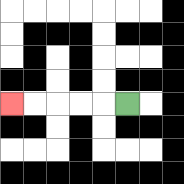{'start': '[5, 4]', 'end': '[0, 4]', 'path_directions': 'L,L,L,L,L', 'path_coordinates': '[[5, 4], [4, 4], [3, 4], [2, 4], [1, 4], [0, 4]]'}